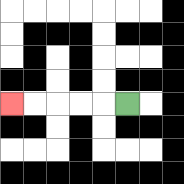{'start': '[5, 4]', 'end': '[0, 4]', 'path_directions': 'L,L,L,L,L', 'path_coordinates': '[[5, 4], [4, 4], [3, 4], [2, 4], [1, 4], [0, 4]]'}